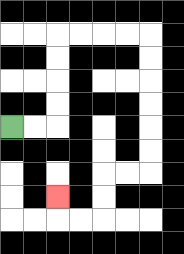{'start': '[0, 5]', 'end': '[2, 8]', 'path_directions': 'R,R,U,U,U,U,R,R,R,R,D,D,D,D,D,D,L,L,D,D,L,L,U', 'path_coordinates': '[[0, 5], [1, 5], [2, 5], [2, 4], [2, 3], [2, 2], [2, 1], [3, 1], [4, 1], [5, 1], [6, 1], [6, 2], [6, 3], [6, 4], [6, 5], [6, 6], [6, 7], [5, 7], [4, 7], [4, 8], [4, 9], [3, 9], [2, 9], [2, 8]]'}